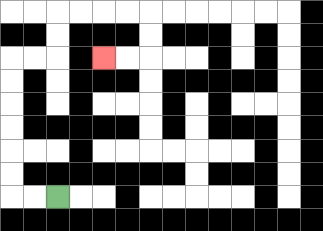{'start': '[2, 8]', 'end': '[4, 2]', 'path_directions': 'L,L,U,U,U,U,U,U,R,R,U,U,R,R,R,R,D,D,L,L', 'path_coordinates': '[[2, 8], [1, 8], [0, 8], [0, 7], [0, 6], [0, 5], [0, 4], [0, 3], [0, 2], [1, 2], [2, 2], [2, 1], [2, 0], [3, 0], [4, 0], [5, 0], [6, 0], [6, 1], [6, 2], [5, 2], [4, 2]]'}